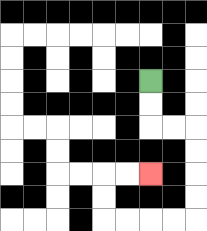{'start': '[6, 3]', 'end': '[6, 7]', 'path_directions': 'D,D,R,R,D,D,D,D,L,L,L,L,U,U,R,R', 'path_coordinates': '[[6, 3], [6, 4], [6, 5], [7, 5], [8, 5], [8, 6], [8, 7], [8, 8], [8, 9], [7, 9], [6, 9], [5, 9], [4, 9], [4, 8], [4, 7], [5, 7], [6, 7]]'}